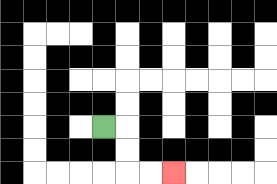{'start': '[4, 5]', 'end': '[7, 7]', 'path_directions': 'R,D,D,R,R', 'path_coordinates': '[[4, 5], [5, 5], [5, 6], [5, 7], [6, 7], [7, 7]]'}